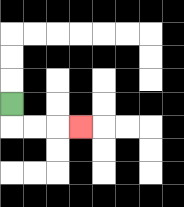{'start': '[0, 4]', 'end': '[3, 5]', 'path_directions': 'D,R,R,R', 'path_coordinates': '[[0, 4], [0, 5], [1, 5], [2, 5], [3, 5]]'}